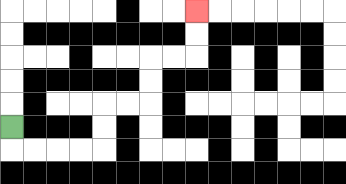{'start': '[0, 5]', 'end': '[8, 0]', 'path_directions': 'D,R,R,R,R,U,U,R,R,U,U,R,R,U,U', 'path_coordinates': '[[0, 5], [0, 6], [1, 6], [2, 6], [3, 6], [4, 6], [4, 5], [4, 4], [5, 4], [6, 4], [6, 3], [6, 2], [7, 2], [8, 2], [8, 1], [8, 0]]'}